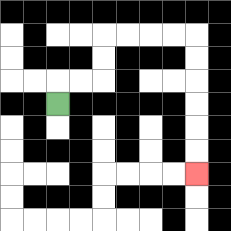{'start': '[2, 4]', 'end': '[8, 7]', 'path_directions': 'U,R,R,U,U,R,R,R,R,D,D,D,D,D,D', 'path_coordinates': '[[2, 4], [2, 3], [3, 3], [4, 3], [4, 2], [4, 1], [5, 1], [6, 1], [7, 1], [8, 1], [8, 2], [8, 3], [8, 4], [8, 5], [8, 6], [8, 7]]'}